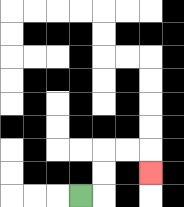{'start': '[3, 8]', 'end': '[6, 7]', 'path_directions': 'R,U,U,R,R,D', 'path_coordinates': '[[3, 8], [4, 8], [4, 7], [4, 6], [5, 6], [6, 6], [6, 7]]'}